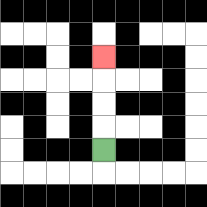{'start': '[4, 6]', 'end': '[4, 2]', 'path_directions': 'U,U,U,U', 'path_coordinates': '[[4, 6], [4, 5], [4, 4], [4, 3], [4, 2]]'}